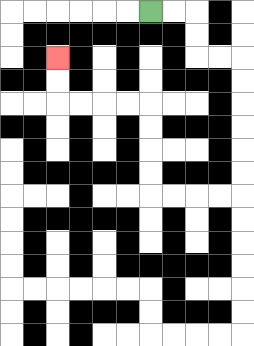{'start': '[6, 0]', 'end': '[2, 2]', 'path_directions': 'R,R,D,D,R,R,D,D,D,D,D,D,L,L,L,L,U,U,U,U,L,L,L,L,U,U', 'path_coordinates': '[[6, 0], [7, 0], [8, 0], [8, 1], [8, 2], [9, 2], [10, 2], [10, 3], [10, 4], [10, 5], [10, 6], [10, 7], [10, 8], [9, 8], [8, 8], [7, 8], [6, 8], [6, 7], [6, 6], [6, 5], [6, 4], [5, 4], [4, 4], [3, 4], [2, 4], [2, 3], [2, 2]]'}